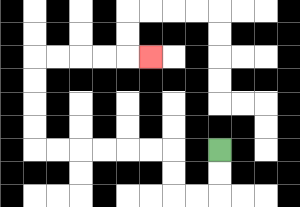{'start': '[9, 6]', 'end': '[6, 2]', 'path_directions': 'D,D,L,L,U,U,L,L,L,L,L,L,U,U,U,U,R,R,R,R,R', 'path_coordinates': '[[9, 6], [9, 7], [9, 8], [8, 8], [7, 8], [7, 7], [7, 6], [6, 6], [5, 6], [4, 6], [3, 6], [2, 6], [1, 6], [1, 5], [1, 4], [1, 3], [1, 2], [2, 2], [3, 2], [4, 2], [5, 2], [6, 2]]'}